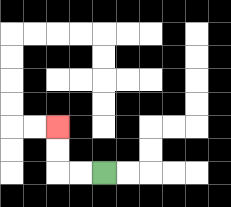{'start': '[4, 7]', 'end': '[2, 5]', 'path_directions': 'L,L,U,U', 'path_coordinates': '[[4, 7], [3, 7], [2, 7], [2, 6], [2, 5]]'}